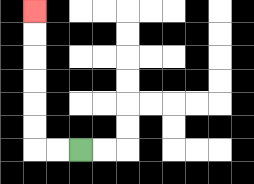{'start': '[3, 6]', 'end': '[1, 0]', 'path_directions': 'L,L,U,U,U,U,U,U', 'path_coordinates': '[[3, 6], [2, 6], [1, 6], [1, 5], [1, 4], [1, 3], [1, 2], [1, 1], [1, 0]]'}